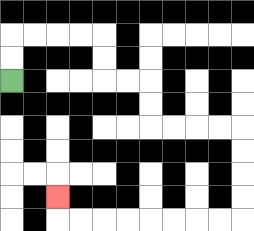{'start': '[0, 3]', 'end': '[2, 8]', 'path_directions': 'U,U,R,R,R,R,D,D,R,R,D,D,R,R,R,R,D,D,D,D,L,L,L,L,L,L,L,L,U', 'path_coordinates': '[[0, 3], [0, 2], [0, 1], [1, 1], [2, 1], [3, 1], [4, 1], [4, 2], [4, 3], [5, 3], [6, 3], [6, 4], [6, 5], [7, 5], [8, 5], [9, 5], [10, 5], [10, 6], [10, 7], [10, 8], [10, 9], [9, 9], [8, 9], [7, 9], [6, 9], [5, 9], [4, 9], [3, 9], [2, 9], [2, 8]]'}